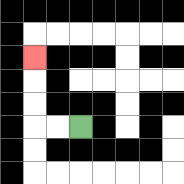{'start': '[3, 5]', 'end': '[1, 2]', 'path_directions': 'L,L,U,U,U', 'path_coordinates': '[[3, 5], [2, 5], [1, 5], [1, 4], [1, 3], [1, 2]]'}